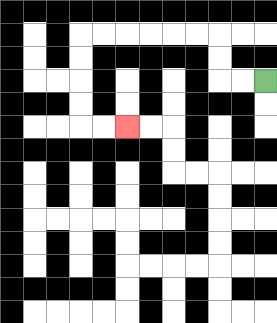{'start': '[11, 3]', 'end': '[5, 5]', 'path_directions': 'L,L,U,U,L,L,L,L,L,L,D,D,D,D,R,R', 'path_coordinates': '[[11, 3], [10, 3], [9, 3], [9, 2], [9, 1], [8, 1], [7, 1], [6, 1], [5, 1], [4, 1], [3, 1], [3, 2], [3, 3], [3, 4], [3, 5], [4, 5], [5, 5]]'}